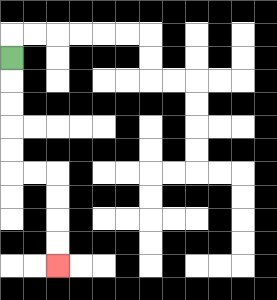{'start': '[0, 2]', 'end': '[2, 11]', 'path_directions': 'D,D,D,D,D,R,R,D,D,D,D', 'path_coordinates': '[[0, 2], [0, 3], [0, 4], [0, 5], [0, 6], [0, 7], [1, 7], [2, 7], [2, 8], [2, 9], [2, 10], [2, 11]]'}